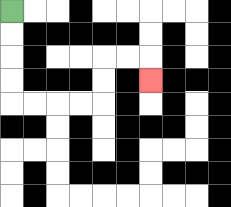{'start': '[0, 0]', 'end': '[6, 3]', 'path_directions': 'D,D,D,D,R,R,R,R,U,U,R,R,D', 'path_coordinates': '[[0, 0], [0, 1], [0, 2], [0, 3], [0, 4], [1, 4], [2, 4], [3, 4], [4, 4], [4, 3], [4, 2], [5, 2], [6, 2], [6, 3]]'}